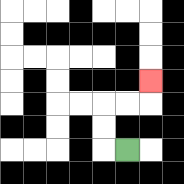{'start': '[5, 6]', 'end': '[6, 3]', 'path_directions': 'L,U,U,R,R,U', 'path_coordinates': '[[5, 6], [4, 6], [4, 5], [4, 4], [5, 4], [6, 4], [6, 3]]'}